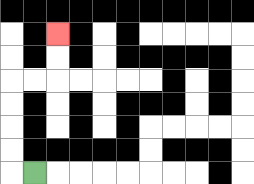{'start': '[1, 7]', 'end': '[2, 1]', 'path_directions': 'L,U,U,U,U,R,R,U,U', 'path_coordinates': '[[1, 7], [0, 7], [0, 6], [0, 5], [0, 4], [0, 3], [1, 3], [2, 3], [2, 2], [2, 1]]'}